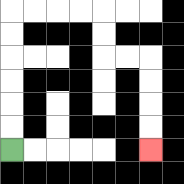{'start': '[0, 6]', 'end': '[6, 6]', 'path_directions': 'U,U,U,U,U,U,R,R,R,R,D,D,R,R,D,D,D,D', 'path_coordinates': '[[0, 6], [0, 5], [0, 4], [0, 3], [0, 2], [0, 1], [0, 0], [1, 0], [2, 0], [3, 0], [4, 0], [4, 1], [4, 2], [5, 2], [6, 2], [6, 3], [6, 4], [6, 5], [6, 6]]'}